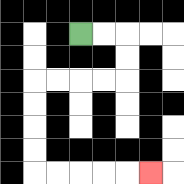{'start': '[3, 1]', 'end': '[6, 7]', 'path_directions': 'R,R,D,D,L,L,L,L,D,D,D,D,R,R,R,R,R', 'path_coordinates': '[[3, 1], [4, 1], [5, 1], [5, 2], [5, 3], [4, 3], [3, 3], [2, 3], [1, 3], [1, 4], [1, 5], [1, 6], [1, 7], [2, 7], [3, 7], [4, 7], [5, 7], [6, 7]]'}